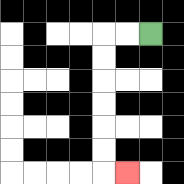{'start': '[6, 1]', 'end': '[5, 7]', 'path_directions': 'L,L,D,D,D,D,D,D,R', 'path_coordinates': '[[6, 1], [5, 1], [4, 1], [4, 2], [4, 3], [4, 4], [4, 5], [4, 6], [4, 7], [5, 7]]'}